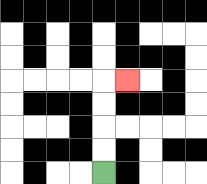{'start': '[4, 7]', 'end': '[5, 3]', 'path_directions': 'U,U,U,U,R', 'path_coordinates': '[[4, 7], [4, 6], [4, 5], [4, 4], [4, 3], [5, 3]]'}